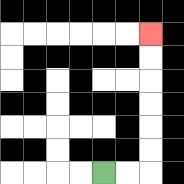{'start': '[4, 7]', 'end': '[6, 1]', 'path_directions': 'R,R,U,U,U,U,U,U', 'path_coordinates': '[[4, 7], [5, 7], [6, 7], [6, 6], [6, 5], [6, 4], [6, 3], [6, 2], [6, 1]]'}